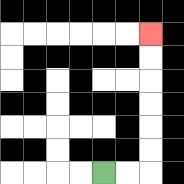{'start': '[4, 7]', 'end': '[6, 1]', 'path_directions': 'R,R,U,U,U,U,U,U', 'path_coordinates': '[[4, 7], [5, 7], [6, 7], [6, 6], [6, 5], [6, 4], [6, 3], [6, 2], [6, 1]]'}